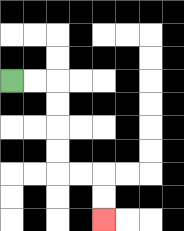{'start': '[0, 3]', 'end': '[4, 9]', 'path_directions': 'R,R,D,D,D,D,R,R,D,D', 'path_coordinates': '[[0, 3], [1, 3], [2, 3], [2, 4], [2, 5], [2, 6], [2, 7], [3, 7], [4, 7], [4, 8], [4, 9]]'}